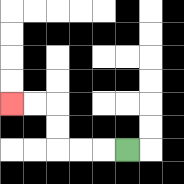{'start': '[5, 6]', 'end': '[0, 4]', 'path_directions': 'L,L,L,U,U,L,L', 'path_coordinates': '[[5, 6], [4, 6], [3, 6], [2, 6], [2, 5], [2, 4], [1, 4], [0, 4]]'}